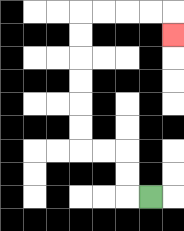{'start': '[6, 8]', 'end': '[7, 1]', 'path_directions': 'L,U,U,L,L,U,U,U,U,U,U,R,R,R,R,D', 'path_coordinates': '[[6, 8], [5, 8], [5, 7], [5, 6], [4, 6], [3, 6], [3, 5], [3, 4], [3, 3], [3, 2], [3, 1], [3, 0], [4, 0], [5, 0], [6, 0], [7, 0], [7, 1]]'}